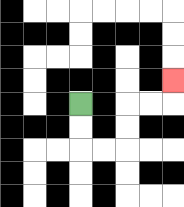{'start': '[3, 4]', 'end': '[7, 3]', 'path_directions': 'D,D,R,R,U,U,R,R,U', 'path_coordinates': '[[3, 4], [3, 5], [3, 6], [4, 6], [5, 6], [5, 5], [5, 4], [6, 4], [7, 4], [7, 3]]'}